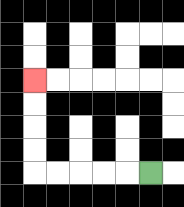{'start': '[6, 7]', 'end': '[1, 3]', 'path_directions': 'L,L,L,L,L,U,U,U,U', 'path_coordinates': '[[6, 7], [5, 7], [4, 7], [3, 7], [2, 7], [1, 7], [1, 6], [1, 5], [1, 4], [1, 3]]'}